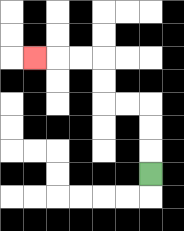{'start': '[6, 7]', 'end': '[1, 2]', 'path_directions': 'U,U,U,L,L,U,U,L,L,L', 'path_coordinates': '[[6, 7], [6, 6], [6, 5], [6, 4], [5, 4], [4, 4], [4, 3], [4, 2], [3, 2], [2, 2], [1, 2]]'}